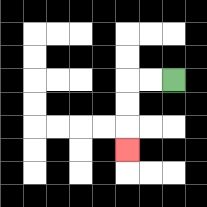{'start': '[7, 3]', 'end': '[5, 6]', 'path_directions': 'L,L,D,D,D', 'path_coordinates': '[[7, 3], [6, 3], [5, 3], [5, 4], [5, 5], [5, 6]]'}